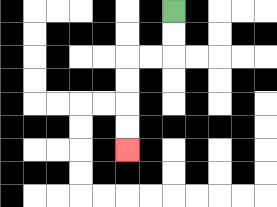{'start': '[7, 0]', 'end': '[5, 6]', 'path_directions': 'D,D,L,L,D,D,D,D', 'path_coordinates': '[[7, 0], [7, 1], [7, 2], [6, 2], [5, 2], [5, 3], [5, 4], [5, 5], [5, 6]]'}